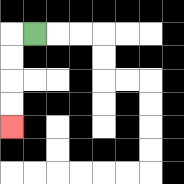{'start': '[1, 1]', 'end': '[0, 5]', 'path_directions': 'L,D,D,D,D', 'path_coordinates': '[[1, 1], [0, 1], [0, 2], [0, 3], [0, 4], [0, 5]]'}